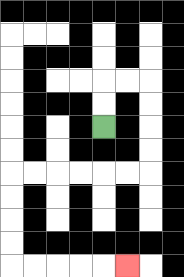{'start': '[4, 5]', 'end': '[5, 11]', 'path_directions': 'U,U,R,R,D,D,D,D,L,L,L,L,L,L,D,D,D,D,R,R,R,R,R', 'path_coordinates': '[[4, 5], [4, 4], [4, 3], [5, 3], [6, 3], [6, 4], [6, 5], [6, 6], [6, 7], [5, 7], [4, 7], [3, 7], [2, 7], [1, 7], [0, 7], [0, 8], [0, 9], [0, 10], [0, 11], [1, 11], [2, 11], [3, 11], [4, 11], [5, 11]]'}